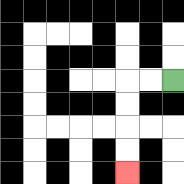{'start': '[7, 3]', 'end': '[5, 7]', 'path_directions': 'L,L,D,D,D,D', 'path_coordinates': '[[7, 3], [6, 3], [5, 3], [5, 4], [5, 5], [5, 6], [5, 7]]'}